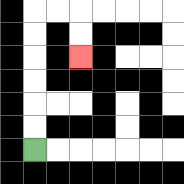{'start': '[1, 6]', 'end': '[3, 2]', 'path_directions': 'U,U,U,U,U,U,R,R,D,D', 'path_coordinates': '[[1, 6], [1, 5], [1, 4], [1, 3], [1, 2], [1, 1], [1, 0], [2, 0], [3, 0], [3, 1], [3, 2]]'}